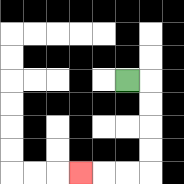{'start': '[5, 3]', 'end': '[3, 7]', 'path_directions': 'R,D,D,D,D,L,L,L', 'path_coordinates': '[[5, 3], [6, 3], [6, 4], [6, 5], [6, 6], [6, 7], [5, 7], [4, 7], [3, 7]]'}